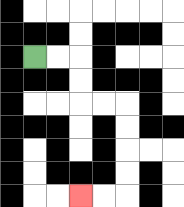{'start': '[1, 2]', 'end': '[3, 8]', 'path_directions': 'R,R,D,D,R,R,D,D,D,D,L,L', 'path_coordinates': '[[1, 2], [2, 2], [3, 2], [3, 3], [3, 4], [4, 4], [5, 4], [5, 5], [5, 6], [5, 7], [5, 8], [4, 8], [3, 8]]'}